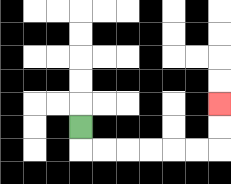{'start': '[3, 5]', 'end': '[9, 4]', 'path_directions': 'D,R,R,R,R,R,R,U,U', 'path_coordinates': '[[3, 5], [3, 6], [4, 6], [5, 6], [6, 6], [7, 6], [8, 6], [9, 6], [9, 5], [9, 4]]'}